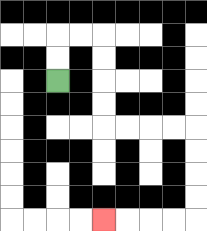{'start': '[2, 3]', 'end': '[4, 9]', 'path_directions': 'U,U,R,R,D,D,D,D,R,R,R,R,D,D,D,D,L,L,L,L', 'path_coordinates': '[[2, 3], [2, 2], [2, 1], [3, 1], [4, 1], [4, 2], [4, 3], [4, 4], [4, 5], [5, 5], [6, 5], [7, 5], [8, 5], [8, 6], [8, 7], [8, 8], [8, 9], [7, 9], [6, 9], [5, 9], [4, 9]]'}